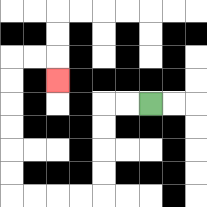{'start': '[6, 4]', 'end': '[2, 3]', 'path_directions': 'L,L,D,D,D,D,L,L,L,L,U,U,U,U,U,U,R,R,D', 'path_coordinates': '[[6, 4], [5, 4], [4, 4], [4, 5], [4, 6], [4, 7], [4, 8], [3, 8], [2, 8], [1, 8], [0, 8], [0, 7], [0, 6], [0, 5], [0, 4], [0, 3], [0, 2], [1, 2], [2, 2], [2, 3]]'}